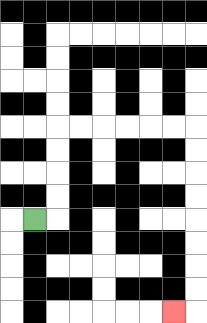{'start': '[1, 9]', 'end': '[7, 13]', 'path_directions': 'R,U,U,U,U,R,R,R,R,R,R,D,D,D,D,D,D,D,D,L', 'path_coordinates': '[[1, 9], [2, 9], [2, 8], [2, 7], [2, 6], [2, 5], [3, 5], [4, 5], [5, 5], [6, 5], [7, 5], [8, 5], [8, 6], [8, 7], [8, 8], [8, 9], [8, 10], [8, 11], [8, 12], [8, 13], [7, 13]]'}